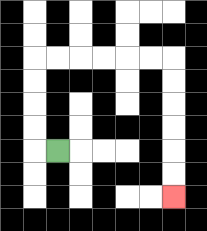{'start': '[2, 6]', 'end': '[7, 8]', 'path_directions': 'L,U,U,U,U,R,R,R,R,R,R,D,D,D,D,D,D', 'path_coordinates': '[[2, 6], [1, 6], [1, 5], [1, 4], [1, 3], [1, 2], [2, 2], [3, 2], [4, 2], [5, 2], [6, 2], [7, 2], [7, 3], [7, 4], [7, 5], [7, 6], [7, 7], [7, 8]]'}